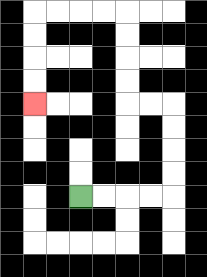{'start': '[3, 8]', 'end': '[1, 4]', 'path_directions': 'R,R,R,R,U,U,U,U,L,L,U,U,U,U,L,L,L,L,D,D,D,D', 'path_coordinates': '[[3, 8], [4, 8], [5, 8], [6, 8], [7, 8], [7, 7], [7, 6], [7, 5], [7, 4], [6, 4], [5, 4], [5, 3], [5, 2], [5, 1], [5, 0], [4, 0], [3, 0], [2, 0], [1, 0], [1, 1], [1, 2], [1, 3], [1, 4]]'}